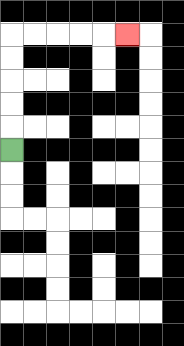{'start': '[0, 6]', 'end': '[5, 1]', 'path_directions': 'U,U,U,U,U,R,R,R,R,R', 'path_coordinates': '[[0, 6], [0, 5], [0, 4], [0, 3], [0, 2], [0, 1], [1, 1], [2, 1], [3, 1], [4, 1], [5, 1]]'}